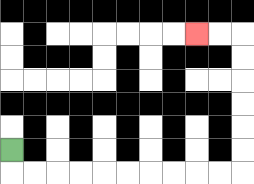{'start': '[0, 6]', 'end': '[8, 1]', 'path_directions': 'D,R,R,R,R,R,R,R,R,R,R,U,U,U,U,U,U,L,L', 'path_coordinates': '[[0, 6], [0, 7], [1, 7], [2, 7], [3, 7], [4, 7], [5, 7], [6, 7], [7, 7], [8, 7], [9, 7], [10, 7], [10, 6], [10, 5], [10, 4], [10, 3], [10, 2], [10, 1], [9, 1], [8, 1]]'}